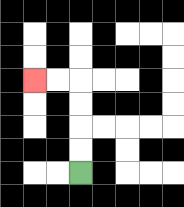{'start': '[3, 7]', 'end': '[1, 3]', 'path_directions': 'U,U,U,U,L,L', 'path_coordinates': '[[3, 7], [3, 6], [3, 5], [3, 4], [3, 3], [2, 3], [1, 3]]'}